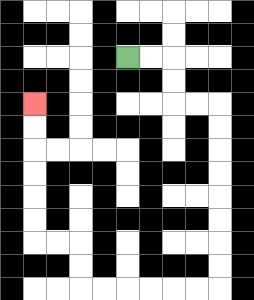{'start': '[5, 2]', 'end': '[1, 4]', 'path_directions': 'R,R,D,D,R,R,D,D,D,D,D,D,D,D,L,L,L,L,L,L,U,U,L,L,U,U,U,U,U,U', 'path_coordinates': '[[5, 2], [6, 2], [7, 2], [7, 3], [7, 4], [8, 4], [9, 4], [9, 5], [9, 6], [9, 7], [9, 8], [9, 9], [9, 10], [9, 11], [9, 12], [8, 12], [7, 12], [6, 12], [5, 12], [4, 12], [3, 12], [3, 11], [3, 10], [2, 10], [1, 10], [1, 9], [1, 8], [1, 7], [1, 6], [1, 5], [1, 4]]'}